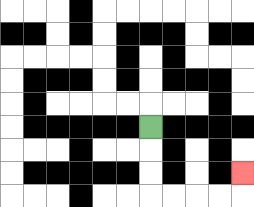{'start': '[6, 5]', 'end': '[10, 7]', 'path_directions': 'D,D,D,R,R,R,R,U', 'path_coordinates': '[[6, 5], [6, 6], [6, 7], [6, 8], [7, 8], [8, 8], [9, 8], [10, 8], [10, 7]]'}